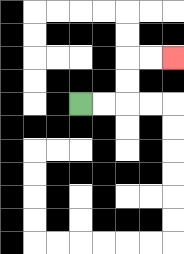{'start': '[3, 4]', 'end': '[7, 2]', 'path_directions': 'R,R,U,U,R,R', 'path_coordinates': '[[3, 4], [4, 4], [5, 4], [5, 3], [5, 2], [6, 2], [7, 2]]'}